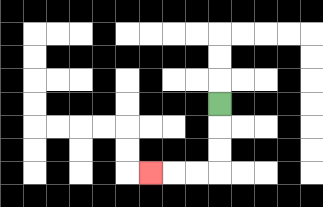{'start': '[9, 4]', 'end': '[6, 7]', 'path_directions': 'D,D,D,L,L,L', 'path_coordinates': '[[9, 4], [9, 5], [9, 6], [9, 7], [8, 7], [7, 7], [6, 7]]'}